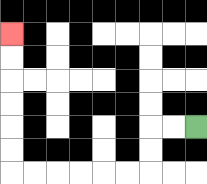{'start': '[8, 5]', 'end': '[0, 1]', 'path_directions': 'L,L,D,D,L,L,L,L,L,L,U,U,U,U,U,U', 'path_coordinates': '[[8, 5], [7, 5], [6, 5], [6, 6], [6, 7], [5, 7], [4, 7], [3, 7], [2, 7], [1, 7], [0, 7], [0, 6], [0, 5], [0, 4], [0, 3], [0, 2], [0, 1]]'}